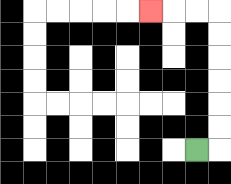{'start': '[8, 6]', 'end': '[6, 0]', 'path_directions': 'R,U,U,U,U,U,U,L,L,L', 'path_coordinates': '[[8, 6], [9, 6], [9, 5], [9, 4], [9, 3], [9, 2], [9, 1], [9, 0], [8, 0], [7, 0], [6, 0]]'}